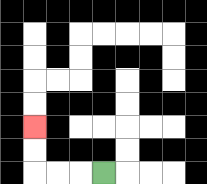{'start': '[4, 7]', 'end': '[1, 5]', 'path_directions': 'L,L,L,U,U', 'path_coordinates': '[[4, 7], [3, 7], [2, 7], [1, 7], [1, 6], [1, 5]]'}